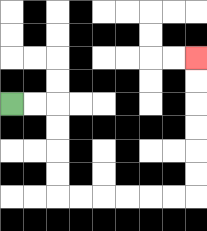{'start': '[0, 4]', 'end': '[8, 2]', 'path_directions': 'R,R,D,D,D,D,R,R,R,R,R,R,U,U,U,U,U,U', 'path_coordinates': '[[0, 4], [1, 4], [2, 4], [2, 5], [2, 6], [2, 7], [2, 8], [3, 8], [4, 8], [5, 8], [6, 8], [7, 8], [8, 8], [8, 7], [8, 6], [8, 5], [8, 4], [8, 3], [8, 2]]'}